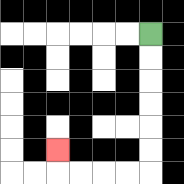{'start': '[6, 1]', 'end': '[2, 6]', 'path_directions': 'D,D,D,D,D,D,L,L,L,L,U', 'path_coordinates': '[[6, 1], [6, 2], [6, 3], [6, 4], [6, 5], [6, 6], [6, 7], [5, 7], [4, 7], [3, 7], [2, 7], [2, 6]]'}